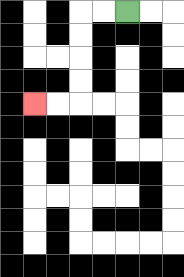{'start': '[5, 0]', 'end': '[1, 4]', 'path_directions': 'L,L,D,D,D,D,L,L', 'path_coordinates': '[[5, 0], [4, 0], [3, 0], [3, 1], [3, 2], [3, 3], [3, 4], [2, 4], [1, 4]]'}